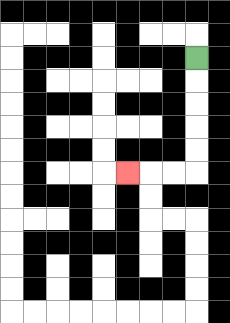{'start': '[8, 2]', 'end': '[5, 7]', 'path_directions': 'D,D,D,D,D,L,L,L', 'path_coordinates': '[[8, 2], [8, 3], [8, 4], [8, 5], [8, 6], [8, 7], [7, 7], [6, 7], [5, 7]]'}